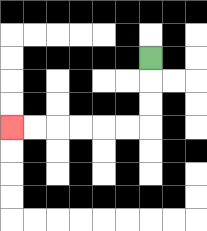{'start': '[6, 2]', 'end': '[0, 5]', 'path_directions': 'D,D,D,L,L,L,L,L,L', 'path_coordinates': '[[6, 2], [6, 3], [6, 4], [6, 5], [5, 5], [4, 5], [3, 5], [2, 5], [1, 5], [0, 5]]'}